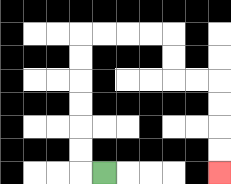{'start': '[4, 7]', 'end': '[9, 7]', 'path_directions': 'L,U,U,U,U,U,U,R,R,R,R,D,D,R,R,D,D,D,D', 'path_coordinates': '[[4, 7], [3, 7], [3, 6], [3, 5], [3, 4], [3, 3], [3, 2], [3, 1], [4, 1], [5, 1], [6, 1], [7, 1], [7, 2], [7, 3], [8, 3], [9, 3], [9, 4], [9, 5], [9, 6], [9, 7]]'}